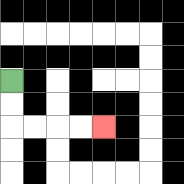{'start': '[0, 3]', 'end': '[4, 5]', 'path_directions': 'D,D,R,R,R,R', 'path_coordinates': '[[0, 3], [0, 4], [0, 5], [1, 5], [2, 5], [3, 5], [4, 5]]'}